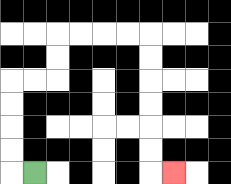{'start': '[1, 7]', 'end': '[7, 7]', 'path_directions': 'L,U,U,U,U,R,R,U,U,R,R,R,R,D,D,D,D,D,D,R', 'path_coordinates': '[[1, 7], [0, 7], [0, 6], [0, 5], [0, 4], [0, 3], [1, 3], [2, 3], [2, 2], [2, 1], [3, 1], [4, 1], [5, 1], [6, 1], [6, 2], [6, 3], [6, 4], [6, 5], [6, 6], [6, 7], [7, 7]]'}